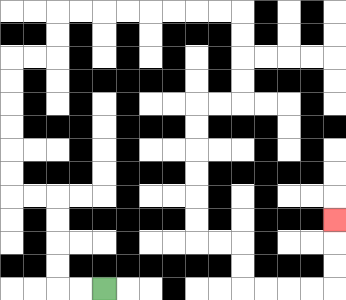{'start': '[4, 12]', 'end': '[14, 9]', 'path_directions': 'L,L,U,U,U,U,L,L,U,U,U,U,U,U,R,R,U,U,R,R,R,R,R,R,R,R,D,D,D,D,L,L,D,D,D,D,D,D,R,R,D,D,R,R,R,R,U,U,U', 'path_coordinates': '[[4, 12], [3, 12], [2, 12], [2, 11], [2, 10], [2, 9], [2, 8], [1, 8], [0, 8], [0, 7], [0, 6], [0, 5], [0, 4], [0, 3], [0, 2], [1, 2], [2, 2], [2, 1], [2, 0], [3, 0], [4, 0], [5, 0], [6, 0], [7, 0], [8, 0], [9, 0], [10, 0], [10, 1], [10, 2], [10, 3], [10, 4], [9, 4], [8, 4], [8, 5], [8, 6], [8, 7], [8, 8], [8, 9], [8, 10], [9, 10], [10, 10], [10, 11], [10, 12], [11, 12], [12, 12], [13, 12], [14, 12], [14, 11], [14, 10], [14, 9]]'}